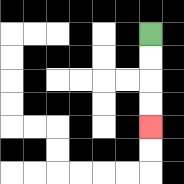{'start': '[6, 1]', 'end': '[6, 5]', 'path_directions': 'D,D,D,D', 'path_coordinates': '[[6, 1], [6, 2], [6, 3], [6, 4], [6, 5]]'}